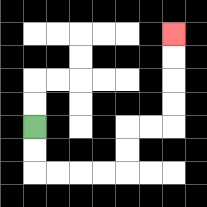{'start': '[1, 5]', 'end': '[7, 1]', 'path_directions': 'D,D,R,R,R,R,U,U,R,R,U,U,U,U', 'path_coordinates': '[[1, 5], [1, 6], [1, 7], [2, 7], [3, 7], [4, 7], [5, 7], [5, 6], [5, 5], [6, 5], [7, 5], [7, 4], [7, 3], [7, 2], [7, 1]]'}